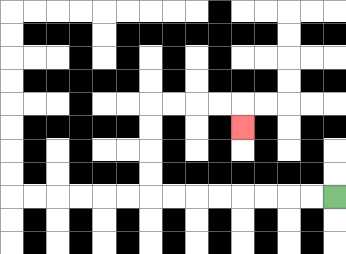{'start': '[14, 8]', 'end': '[10, 5]', 'path_directions': 'L,L,L,L,L,L,L,L,U,U,U,U,R,R,R,R,D', 'path_coordinates': '[[14, 8], [13, 8], [12, 8], [11, 8], [10, 8], [9, 8], [8, 8], [7, 8], [6, 8], [6, 7], [6, 6], [6, 5], [6, 4], [7, 4], [8, 4], [9, 4], [10, 4], [10, 5]]'}